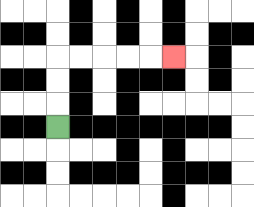{'start': '[2, 5]', 'end': '[7, 2]', 'path_directions': 'U,U,U,R,R,R,R,R', 'path_coordinates': '[[2, 5], [2, 4], [2, 3], [2, 2], [3, 2], [4, 2], [5, 2], [6, 2], [7, 2]]'}